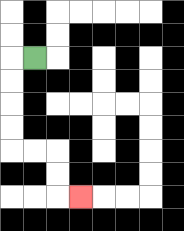{'start': '[1, 2]', 'end': '[3, 8]', 'path_directions': 'L,D,D,D,D,R,R,D,D,R', 'path_coordinates': '[[1, 2], [0, 2], [0, 3], [0, 4], [0, 5], [0, 6], [1, 6], [2, 6], [2, 7], [2, 8], [3, 8]]'}